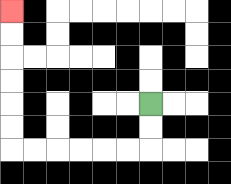{'start': '[6, 4]', 'end': '[0, 0]', 'path_directions': 'D,D,L,L,L,L,L,L,U,U,U,U,U,U', 'path_coordinates': '[[6, 4], [6, 5], [6, 6], [5, 6], [4, 6], [3, 6], [2, 6], [1, 6], [0, 6], [0, 5], [0, 4], [0, 3], [0, 2], [0, 1], [0, 0]]'}